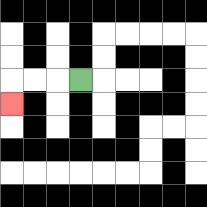{'start': '[3, 3]', 'end': '[0, 4]', 'path_directions': 'L,L,L,D', 'path_coordinates': '[[3, 3], [2, 3], [1, 3], [0, 3], [0, 4]]'}